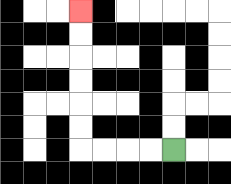{'start': '[7, 6]', 'end': '[3, 0]', 'path_directions': 'L,L,L,L,U,U,U,U,U,U', 'path_coordinates': '[[7, 6], [6, 6], [5, 6], [4, 6], [3, 6], [3, 5], [3, 4], [3, 3], [3, 2], [3, 1], [3, 0]]'}